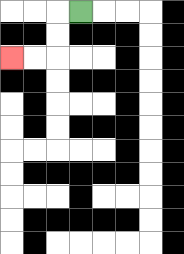{'start': '[3, 0]', 'end': '[0, 2]', 'path_directions': 'L,D,D,L,L', 'path_coordinates': '[[3, 0], [2, 0], [2, 1], [2, 2], [1, 2], [0, 2]]'}